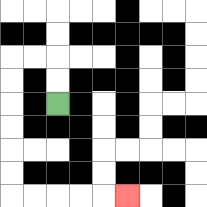{'start': '[2, 4]', 'end': '[5, 8]', 'path_directions': 'U,U,L,L,D,D,D,D,D,D,R,R,R,R,R', 'path_coordinates': '[[2, 4], [2, 3], [2, 2], [1, 2], [0, 2], [0, 3], [0, 4], [0, 5], [0, 6], [0, 7], [0, 8], [1, 8], [2, 8], [3, 8], [4, 8], [5, 8]]'}